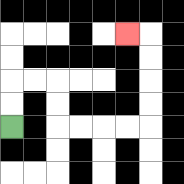{'start': '[0, 5]', 'end': '[5, 1]', 'path_directions': 'U,U,R,R,D,D,R,R,R,R,U,U,U,U,L', 'path_coordinates': '[[0, 5], [0, 4], [0, 3], [1, 3], [2, 3], [2, 4], [2, 5], [3, 5], [4, 5], [5, 5], [6, 5], [6, 4], [6, 3], [6, 2], [6, 1], [5, 1]]'}